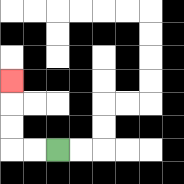{'start': '[2, 6]', 'end': '[0, 3]', 'path_directions': 'L,L,U,U,U', 'path_coordinates': '[[2, 6], [1, 6], [0, 6], [0, 5], [0, 4], [0, 3]]'}